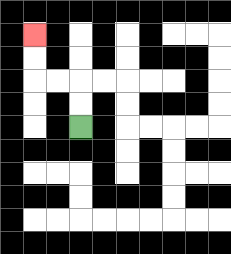{'start': '[3, 5]', 'end': '[1, 1]', 'path_directions': 'U,U,L,L,U,U', 'path_coordinates': '[[3, 5], [3, 4], [3, 3], [2, 3], [1, 3], [1, 2], [1, 1]]'}